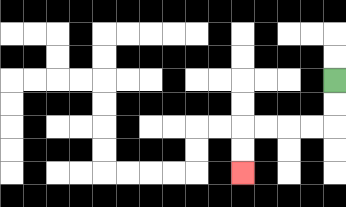{'start': '[14, 3]', 'end': '[10, 7]', 'path_directions': 'D,D,L,L,L,L,D,D', 'path_coordinates': '[[14, 3], [14, 4], [14, 5], [13, 5], [12, 5], [11, 5], [10, 5], [10, 6], [10, 7]]'}